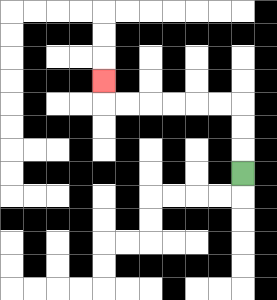{'start': '[10, 7]', 'end': '[4, 3]', 'path_directions': 'U,U,U,L,L,L,L,L,L,U', 'path_coordinates': '[[10, 7], [10, 6], [10, 5], [10, 4], [9, 4], [8, 4], [7, 4], [6, 4], [5, 4], [4, 4], [4, 3]]'}